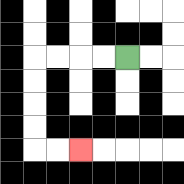{'start': '[5, 2]', 'end': '[3, 6]', 'path_directions': 'L,L,L,L,D,D,D,D,R,R', 'path_coordinates': '[[5, 2], [4, 2], [3, 2], [2, 2], [1, 2], [1, 3], [1, 4], [1, 5], [1, 6], [2, 6], [3, 6]]'}